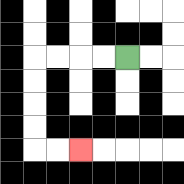{'start': '[5, 2]', 'end': '[3, 6]', 'path_directions': 'L,L,L,L,D,D,D,D,R,R', 'path_coordinates': '[[5, 2], [4, 2], [3, 2], [2, 2], [1, 2], [1, 3], [1, 4], [1, 5], [1, 6], [2, 6], [3, 6]]'}